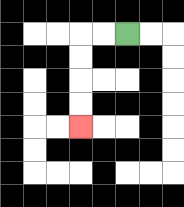{'start': '[5, 1]', 'end': '[3, 5]', 'path_directions': 'L,L,D,D,D,D', 'path_coordinates': '[[5, 1], [4, 1], [3, 1], [3, 2], [3, 3], [3, 4], [3, 5]]'}